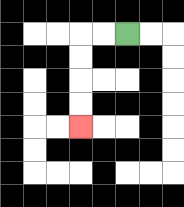{'start': '[5, 1]', 'end': '[3, 5]', 'path_directions': 'L,L,D,D,D,D', 'path_coordinates': '[[5, 1], [4, 1], [3, 1], [3, 2], [3, 3], [3, 4], [3, 5]]'}